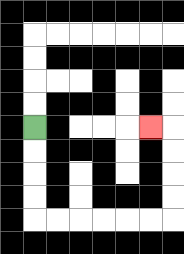{'start': '[1, 5]', 'end': '[6, 5]', 'path_directions': 'D,D,D,D,R,R,R,R,R,R,U,U,U,U,L', 'path_coordinates': '[[1, 5], [1, 6], [1, 7], [1, 8], [1, 9], [2, 9], [3, 9], [4, 9], [5, 9], [6, 9], [7, 9], [7, 8], [7, 7], [7, 6], [7, 5], [6, 5]]'}